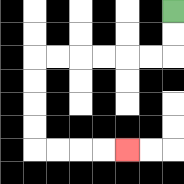{'start': '[7, 0]', 'end': '[5, 6]', 'path_directions': 'D,D,L,L,L,L,L,L,D,D,D,D,R,R,R,R', 'path_coordinates': '[[7, 0], [7, 1], [7, 2], [6, 2], [5, 2], [4, 2], [3, 2], [2, 2], [1, 2], [1, 3], [1, 4], [1, 5], [1, 6], [2, 6], [3, 6], [4, 6], [5, 6]]'}